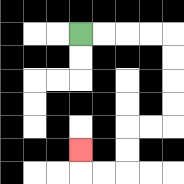{'start': '[3, 1]', 'end': '[3, 6]', 'path_directions': 'R,R,R,R,D,D,D,D,L,L,D,D,L,L,U', 'path_coordinates': '[[3, 1], [4, 1], [5, 1], [6, 1], [7, 1], [7, 2], [7, 3], [7, 4], [7, 5], [6, 5], [5, 5], [5, 6], [5, 7], [4, 7], [3, 7], [3, 6]]'}